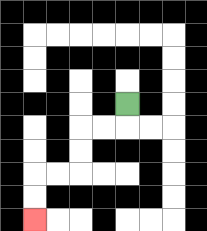{'start': '[5, 4]', 'end': '[1, 9]', 'path_directions': 'D,L,L,D,D,L,L,D,D', 'path_coordinates': '[[5, 4], [5, 5], [4, 5], [3, 5], [3, 6], [3, 7], [2, 7], [1, 7], [1, 8], [1, 9]]'}